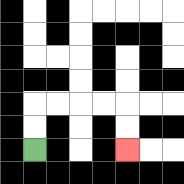{'start': '[1, 6]', 'end': '[5, 6]', 'path_directions': 'U,U,R,R,R,R,D,D', 'path_coordinates': '[[1, 6], [1, 5], [1, 4], [2, 4], [3, 4], [4, 4], [5, 4], [5, 5], [5, 6]]'}